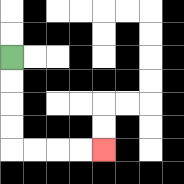{'start': '[0, 2]', 'end': '[4, 6]', 'path_directions': 'D,D,D,D,R,R,R,R', 'path_coordinates': '[[0, 2], [0, 3], [0, 4], [0, 5], [0, 6], [1, 6], [2, 6], [3, 6], [4, 6]]'}